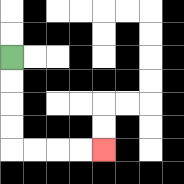{'start': '[0, 2]', 'end': '[4, 6]', 'path_directions': 'D,D,D,D,R,R,R,R', 'path_coordinates': '[[0, 2], [0, 3], [0, 4], [0, 5], [0, 6], [1, 6], [2, 6], [3, 6], [4, 6]]'}